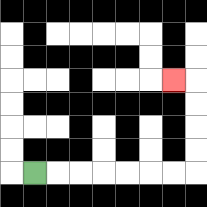{'start': '[1, 7]', 'end': '[7, 3]', 'path_directions': 'R,R,R,R,R,R,R,U,U,U,U,L', 'path_coordinates': '[[1, 7], [2, 7], [3, 7], [4, 7], [5, 7], [6, 7], [7, 7], [8, 7], [8, 6], [8, 5], [8, 4], [8, 3], [7, 3]]'}